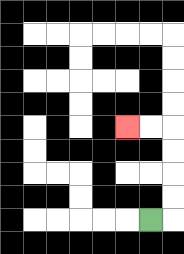{'start': '[6, 9]', 'end': '[5, 5]', 'path_directions': 'R,U,U,U,U,L,L', 'path_coordinates': '[[6, 9], [7, 9], [7, 8], [7, 7], [7, 6], [7, 5], [6, 5], [5, 5]]'}